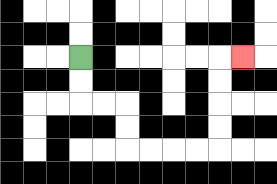{'start': '[3, 2]', 'end': '[10, 2]', 'path_directions': 'D,D,R,R,D,D,R,R,R,R,U,U,U,U,R', 'path_coordinates': '[[3, 2], [3, 3], [3, 4], [4, 4], [5, 4], [5, 5], [5, 6], [6, 6], [7, 6], [8, 6], [9, 6], [9, 5], [9, 4], [9, 3], [9, 2], [10, 2]]'}